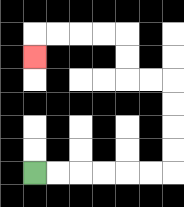{'start': '[1, 7]', 'end': '[1, 2]', 'path_directions': 'R,R,R,R,R,R,U,U,U,U,L,L,U,U,L,L,L,L,D', 'path_coordinates': '[[1, 7], [2, 7], [3, 7], [4, 7], [5, 7], [6, 7], [7, 7], [7, 6], [7, 5], [7, 4], [7, 3], [6, 3], [5, 3], [5, 2], [5, 1], [4, 1], [3, 1], [2, 1], [1, 1], [1, 2]]'}